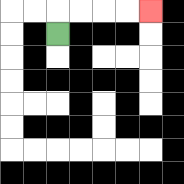{'start': '[2, 1]', 'end': '[6, 0]', 'path_directions': 'U,R,R,R,R', 'path_coordinates': '[[2, 1], [2, 0], [3, 0], [4, 0], [5, 0], [6, 0]]'}